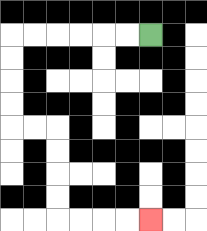{'start': '[6, 1]', 'end': '[6, 9]', 'path_directions': 'L,L,L,L,L,L,D,D,D,D,R,R,D,D,D,D,R,R,R,R', 'path_coordinates': '[[6, 1], [5, 1], [4, 1], [3, 1], [2, 1], [1, 1], [0, 1], [0, 2], [0, 3], [0, 4], [0, 5], [1, 5], [2, 5], [2, 6], [2, 7], [2, 8], [2, 9], [3, 9], [4, 9], [5, 9], [6, 9]]'}